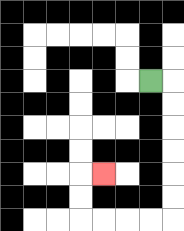{'start': '[6, 3]', 'end': '[4, 7]', 'path_directions': 'R,D,D,D,D,D,D,L,L,L,L,U,U,R', 'path_coordinates': '[[6, 3], [7, 3], [7, 4], [7, 5], [7, 6], [7, 7], [7, 8], [7, 9], [6, 9], [5, 9], [4, 9], [3, 9], [3, 8], [3, 7], [4, 7]]'}